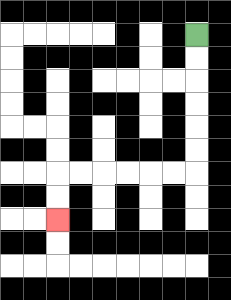{'start': '[8, 1]', 'end': '[2, 9]', 'path_directions': 'D,D,D,D,D,D,L,L,L,L,L,L,D,D', 'path_coordinates': '[[8, 1], [8, 2], [8, 3], [8, 4], [8, 5], [8, 6], [8, 7], [7, 7], [6, 7], [5, 7], [4, 7], [3, 7], [2, 7], [2, 8], [2, 9]]'}